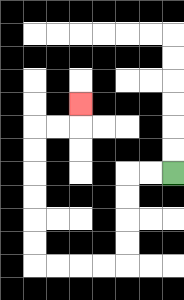{'start': '[7, 7]', 'end': '[3, 4]', 'path_directions': 'L,L,D,D,D,D,L,L,L,L,U,U,U,U,U,U,R,R,U', 'path_coordinates': '[[7, 7], [6, 7], [5, 7], [5, 8], [5, 9], [5, 10], [5, 11], [4, 11], [3, 11], [2, 11], [1, 11], [1, 10], [1, 9], [1, 8], [1, 7], [1, 6], [1, 5], [2, 5], [3, 5], [3, 4]]'}